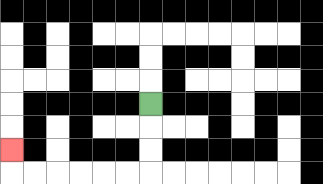{'start': '[6, 4]', 'end': '[0, 6]', 'path_directions': 'D,D,D,L,L,L,L,L,L,U', 'path_coordinates': '[[6, 4], [6, 5], [6, 6], [6, 7], [5, 7], [4, 7], [3, 7], [2, 7], [1, 7], [0, 7], [0, 6]]'}